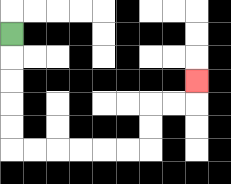{'start': '[0, 1]', 'end': '[8, 3]', 'path_directions': 'D,D,D,D,D,R,R,R,R,R,R,U,U,R,R,U', 'path_coordinates': '[[0, 1], [0, 2], [0, 3], [0, 4], [0, 5], [0, 6], [1, 6], [2, 6], [3, 6], [4, 6], [5, 6], [6, 6], [6, 5], [6, 4], [7, 4], [8, 4], [8, 3]]'}